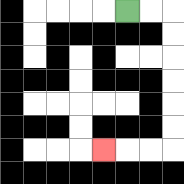{'start': '[5, 0]', 'end': '[4, 6]', 'path_directions': 'R,R,D,D,D,D,D,D,L,L,L', 'path_coordinates': '[[5, 0], [6, 0], [7, 0], [7, 1], [7, 2], [7, 3], [7, 4], [7, 5], [7, 6], [6, 6], [5, 6], [4, 6]]'}